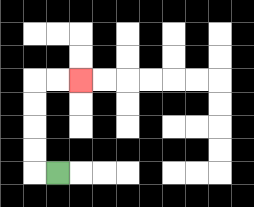{'start': '[2, 7]', 'end': '[3, 3]', 'path_directions': 'L,U,U,U,U,R,R', 'path_coordinates': '[[2, 7], [1, 7], [1, 6], [1, 5], [1, 4], [1, 3], [2, 3], [3, 3]]'}